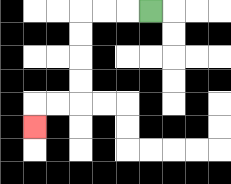{'start': '[6, 0]', 'end': '[1, 5]', 'path_directions': 'L,L,L,D,D,D,D,L,L,D', 'path_coordinates': '[[6, 0], [5, 0], [4, 0], [3, 0], [3, 1], [3, 2], [3, 3], [3, 4], [2, 4], [1, 4], [1, 5]]'}